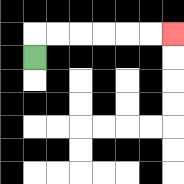{'start': '[1, 2]', 'end': '[7, 1]', 'path_directions': 'U,R,R,R,R,R,R', 'path_coordinates': '[[1, 2], [1, 1], [2, 1], [3, 1], [4, 1], [5, 1], [6, 1], [7, 1]]'}